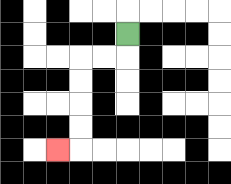{'start': '[5, 1]', 'end': '[2, 6]', 'path_directions': 'D,L,L,D,D,D,D,L', 'path_coordinates': '[[5, 1], [5, 2], [4, 2], [3, 2], [3, 3], [3, 4], [3, 5], [3, 6], [2, 6]]'}